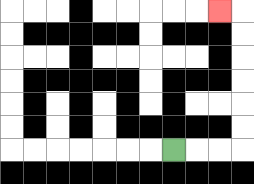{'start': '[7, 6]', 'end': '[9, 0]', 'path_directions': 'R,R,R,U,U,U,U,U,U,L', 'path_coordinates': '[[7, 6], [8, 6], [9, 6], [10, 6], [10, 5], [10, 4], [10, 3], [10, 2], [10, 1], [10, 0], [9, 0]]'}